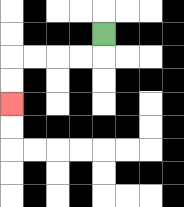{'start': '[4, 1]', 'end': '[0, 4]', 'path_directions': 'D,L,L,L,L,D,D', 'path_coordinates': '[[4, 1], [4, 2], [3, 2], [2, 2], [1, 2], [0, 2], [0, 3], [0, 4]]'}